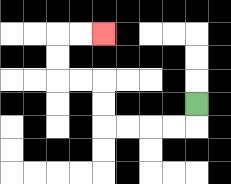{'start': '[8, 4]', 'end': '[4, 1]', 'path_directions': 'D,L,L,L,L,U,U,L,L,U,U,R,R', 'path_coordinates': '[[8, 4], [8, 5], [7, 5], [6, 5], [5, 5], [4, 5], [4, 4], [4, 3], [3, 3], [2, 3], [2, 2], [2, 1], [3, 1], [4, 1]]'}